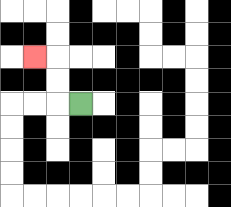{'start': '[3, 4]', 'end': '[1, 2]', 'path_directions': 'L,U,U,L', 'path_coordinates': '[[3, 4], [2, 4], [2, 3], [2, 2], [1, 2]]'}